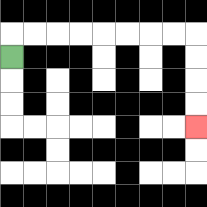{'start': '[0, 2]', 'end': '[8, 5]', 'path_directions': 'U,R,R,R,R,R,R,R,R,D,D,D,D', 'path_coordinates': '[[0, 2], [0, 1], [1, 1], [2, 1], [3, 1], [4, 1], [5, 1], [6, 1], [7, 1], [8, 1], [8, 2], [8, 3], [8, 4], [8, 5]]'}